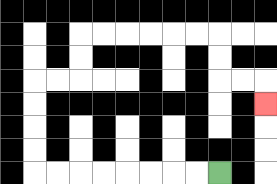{'start': '[9, 7]', 'end': '[11, 4]', 'path_directions': 'L,L,L,L,L,L,L,L,U,U,U,U,R,R,U,U,R,R,R,R,R,R,D,D,R,R,D', 'path_coordinates': '[[9, 7], [8, 7], [7, 7], [6, 7], [5, 7], [4, 7], [3, 7], [2, 7], [1, 7], [1, 6], [1, 5], [1, 4], [1, 3], [2, 3], [3, 3], [3, 2], [3, 1], [4, 1], [5, 1], [6, 1], [7, 1], [8, 1], [9, 1], [9, 2], [9, 3], [10, 3], [11, 3], [11, 4]]'}